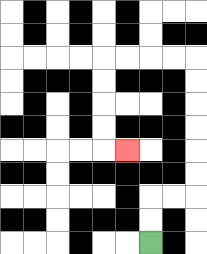{'start': '[6, 10]', 'end': '[5, 6]', 'path_directions': 'U,U,R,R,U,U,U,U,U,U,L,L,L,L,D,D,D,D,R', 'path_coordinates': '[[6, 10], [6, 9], [6, 8], [7, 8], [8, 8], [8, 7], [8, 6], [8, 5], [8, 4], [8, 3], [8, 2], [7, 2], [6, 2], [5, 2], [4, 2], [4, 3], [4, 4], [4, 5], [4, 6], [5, 6]]'}